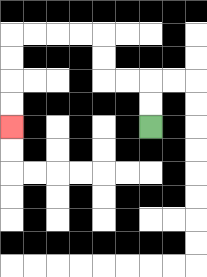{'start': '[6, 5]', 'end': '[0, 5]', 'path_directions': 'U,U,L,L,U,U,L,L,L,L,D,D,D,D', 'path_coordinates': '[[6, 5], [6, 4], [6, 3], [5, 3], [4, 3], [4, 2], [4, 1], [3, 1], [2, 1], [1, 1], [0, 1], [0, 2], [0, 3], [0, 4], [0, 5]]'}